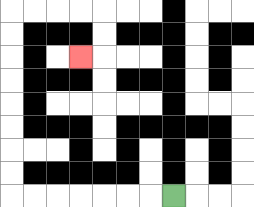{'start': '[7, 8]', 'end': '[3, 2]', 'path_directions': 'L,L,L,L,L,L,L,U,U,U,U,U,U,U,U,R,R,R,R,D,D,L', 'path_coordinates': '[[7, 8], [6, 8], [5, 8], [4, 8], [3, 8], [2, 8], [1, 8], [0, 8], [0, 7], [0, 6], [0, 5], [0, 4], [0, 3], [0, 2], [0, 1], [0, 0], [1, 0], [2, 0], [3, 0], [4, 0], [4, 1], [4, 2], [3, 2]]'}